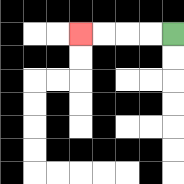{'start': '[7, 1]', 'end': '[3, 1]', 'path_directions': 'L,L,L,L', 'path_coordinates': '[[7, 1], [6, 1], [5, 1], [4, 1], [3, 1]]'}